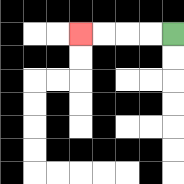{'start': '[7, 1]', 'end': '[3, 1]', 'path_directions': 'L,L,L,L', 'path_coordinates': '[[7, 1], [6, 1], [5, 1], [4, 1], [3, 1]]'}